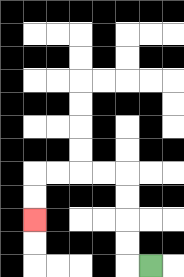{'start': '[6, 11]', 'end': '[1, 9]', 'path_directions': 'L,U,U,U,U,L,L,L,L,D,D', 'path_coordinates': '[[6, 11], [5, 11], [5, 10], [5, 9], [5, 8], [5, 7], [4, 7], [3, 7], [2, 7], [1, 7], [1, 8], [1, 9]]'}